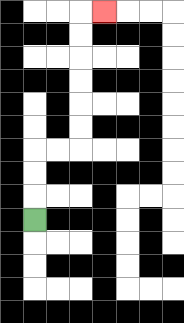{'start': '[1, 9]', 'end': '[4, 0]', 'path_directions': 'U,U,U,R,R,U,U,U,U,U,U,R', 'path_coordinates': '[[1, 9], [1, 8], [1, 7], [1, 6], [2, 6], [3, 6], [3, 5], [3, 4], [3, 3], [3, 2], [3, 1], [3, 0], [4, 0]]'}